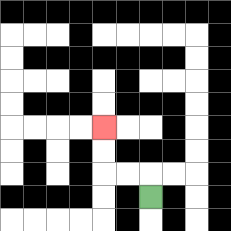{'start': '[6, 8]', 'end': '[4, 5]', 'path_directions': 'U,L,L,U,U', 'path_coordinates': '[[6, 8], [6, 7], [5, 7], [4, 7], [4, 6], [4, 5]]'}